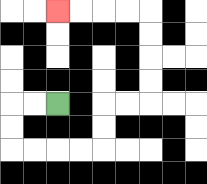{'start': '[2, 4]', 'end': '[2, 0]', 'path_directions': 'L,L,D,D,R,R,R,R,U,U,R,R,U,U,U,U,L,L,L,L', 'path_coordinates': '[[2, 4], [1, 4], [0, 4], [0, 5], [0, 6], [1, 6], [2, 6], [3, 6], [4, 6], [4, 5], [4, 4], [5, 4], [6, 4], [6, 3], [6, 2], [6, 1], [6, 0], [5, 0], [4, 0], [3, 0], [2, 0]]'}